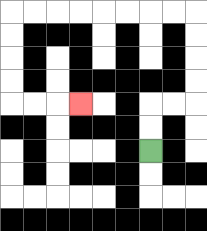{'start': '[6, 6]', 'end': '[3, 4]', 'path_directions': 'U,U,R,R,U,U,U,U,L,L,L,L,L,L,L,L,D,D,D,D,R,R,R', 'path_coordinates': '[[6, 6], [6, 5], [6, 4], [7, 4], [8, 4], [8, 3], [8, 2], [8, 1], [8, 0], [7, 0], [6, 0], [5, 0], [4, 0], [3, 0], [2, 0], [1, 0], [0, 0], [0, 1], [0, 2], [0, 3], [0, 4], [1, 4], [2, 4], [3, 4]]'}